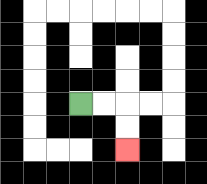{'start': '[3, 4]', 'end': '[5, 6]', 'path_directions': 'R,R,D,D', 'path_coordinates': '[[3, 4], [4, 4], [5, 4], [5, 5], [5, 6]]'}